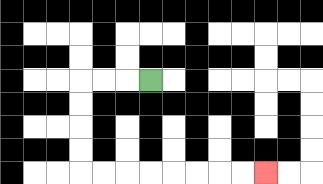{'start': '[6, 3]', 'end': '[11, 7]', 'path_directions': 'L,L,L,D,D,D,D,R,R,R,R,R,R,R,R', 'path_coordinates': '[[6, 3], [5, 3], [4, 3], [3, 3], [3, 4], [3, 5], [3, 6], [3, 7], [4, 7], [5, 7], [6, 7], [7, 7], [8, 7], [9, 7], [10, 7], [11, 7]]'}